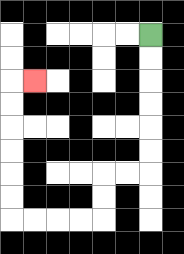{'start': '[6, 1]', 'end': '[1, 3]', 'path_directions': 'D,D,D,D,D,D,L,L,D,D,L,L,L,L,U,U,U,U,U,U,R', 'path_coordinates': '[[6, 1], [6, 2], [6, 3], [6, 4], [6, 5], [6, 6], [6, 7], [5, 7], [4, 7], [4, 8], [4, 9], [3, 9], [2, 9], [1, 9], [0, 9], [0, 8], [0, 7], [0, 6], [0, 5], [0, 4], [0, 3], [1, 3]]'}